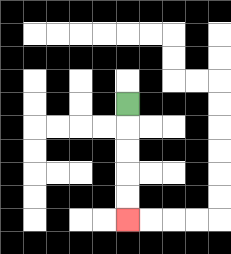{'start': '[5, 4]', 'end': '[5, 9]', 'path_directions': 'D,D,D,D,D', 'path_coordinates': '[[5, 4], [5, 5], [5, 6], [5, 7], [5, 8], [5, 9]]'}